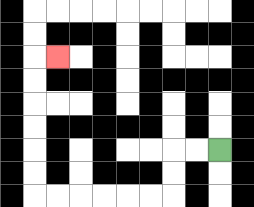{'start': '[9, 6]', 'end': '[2, 2]', 'path_directions': 'L,L,D,D,L,L,L,L,L,L,U,U,U,U,U,U,R', 'path_coordinates': '[[9, 6], [8, 6], [7, 6], [7, 7], [7, 8], [6, 8], [5, 8], [4, 8], [3, 8], [2, 8], [1, 8], [1, 7], [1, 6], [1, 5], [1, 4], [1, 3], [1, 2], [2, 2]]'}